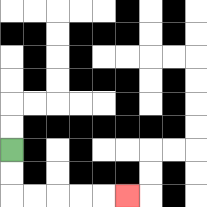{'start': '[0, 6]', 'end': '[5, 8]', 'path_directions': 'D,D,R,R,R,R,R', 'path_coordinates': '[[0, 6], [0, 7], [0, 8], [1, 8], [2, 8], [3, 8], [4, 8], [5, 8]]'}